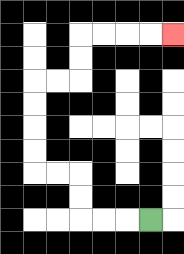{'start': '[6, 9]', 'end': '[7, 1]', 'path_directions': 'L,L,L,U,U,L,L,U,U,U,U,R,R,U,U,R,R,R,R', 'path_coordinates': '[[6, 9], [5, 9], [4, 9], [3, 9], [3, 8], [3, 7], [2, 7], [1, 7], [1, 6], [1, 5], [1, 4], [1, 3], [2, 3], [3, 3], [3, 2], [3, 1], [4, 1], [5, 1], [6, 1], [7, 1]]'}